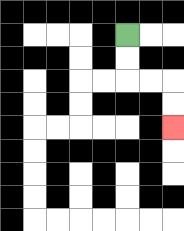{'start': '[5, 1]', 'end': '[7, 5]', 'path_directions': 'D,D,R,R,D,D', 'path_coordinates': '[[5, 1], [5, 2], [5, 3], [6, 3], [7, 3], [7, 4], [7, 5]]'}